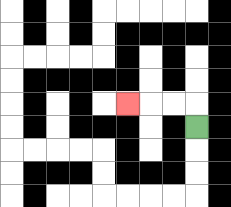{'start': '[8, 5]', 'end': '[5, 4]', 'path_directions': 'U,L,L,L', 'path_coordinates': '[[8, 5], [8, 4], [7, 4], [6, 4], [5, 4]]'}